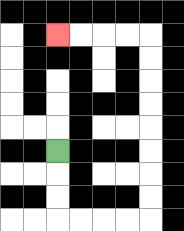{'start': '[2, 6]', 'end': '[2, 1]', 'path_directions': 'D,D,D,R,R,R,R,U,U,U,U,U,U,U,U,L,L,L,L', 'path_coordinates': '[[2, 6], [2, 7], [2, 8], [2, 9], [3, 9], [4, 9], [5, 9], [6, 9], [6, 8], [6, 7], [6, 6], [6, 5], [6, 4], [6, 3], [6, 2], [6, 1], [5, 1], [4, 1], [3, 1], [2, 1]]'}